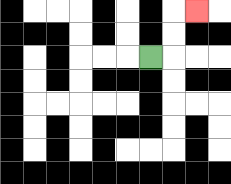{'start': '[6, 2]', 'end': '[8, 0]', 'path_directions': 'R,U,U,R', 'path_coordinates': '[[6, 2], [7, 2], [7, 1], [7, 0], [8, 0]]'}